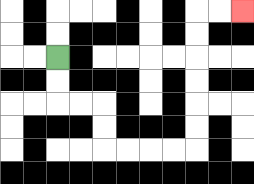{'start': '[2, 2]', 'end': '[10, 0]', 'path_directions': 'D,D,R,R,D,D,R,R,R,R,U,U,U,U,U,U,R,R', 'path_coordinates': '[[2, 2], [2, 3], [2, 4], [3, 4], [4, 4], [4, 5], [4, 6], [5, 6], [6, 6], [7, 6], [8, 6], [8, 5], [8, 4], [8, 3], [8, 2], [8, 1], [8, 0], [9, 0], [10, 0]]'}